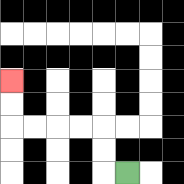{'start': '[5, 7]', 'end': '[0, 3]', 'path_directions': 'L,U,U,L,L,L,L,U,U', 'path_coordinates': '[[5, 7], [4, 7], [4, 6], [4, 5], [3, 5], [2, 5], [1, 5], [0, 5], [0, 4], [0, 3]]'}